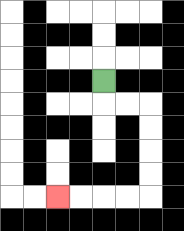{'start': '[4, 3]', 'end': '[2, 8]', 'path_directions': 'D,R,R,D,D,D,D,L,L,L,L', 'path_coordinates': '[[4, 3], [4, 4], [5, 4], [6, 4], [6, 5], [6, 6], [6, 7], [6, 8], [5, 8], [4, 8], [3, 8], [2, 8]]'}